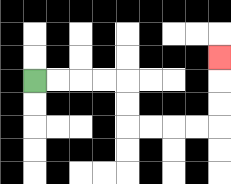{'start': '[1, 3]', 'end': '[9, 2]', 'path_directions': 'R,R,R,R,D,D,R,R,R,R,U,U,U', 'path_coordinates': '[[1, 3], [2, 3], [3, 3], [4, 3], [5, 3], [5, 4], [5, 5], [6, 5], [7, 5], [8, 5], [9, 5], [9, 4], [9, 3], [9, 2]]'}